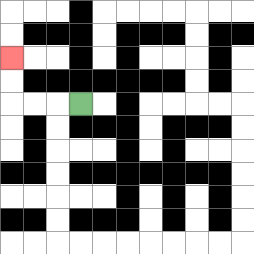{'start': '[3, 4]', 'end': '[0, 2]', 'path_directions': 'L,L,L,U,U', 'path_coordinates': '[[3, 4], [2, 4], [1, 4], [0, 4], [0, 3], [0, 2]]'}